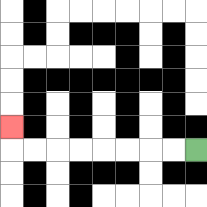{'start': '[8, 6]', 'end': '[0, 5]', 'path_directions': 'L,L,L,L,L,L,L,L,U', 'path_coordinates': '[[8, 6], [7, 6], [6, 6], [5, 6], [4, 6], [3, 6], [2, 6], [1, 6], [0, 6], [0, 5]]'}